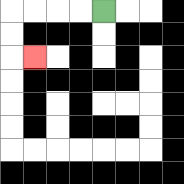{'start': '[4, 0]', 'end': '[1, 2]', 'path_directions': 'L,L,L,L,D,D,R', 'path_coordinates': '[[4, 0], [3, 0], [2, 0], [1, 0], [0, 0], [0, 1], [0, 2], [1, 2]]'}